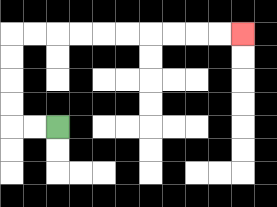{'start': '[2, 5]', 'end': '[10, 1]', 'path_directions': 'L,L,U,U,U,U,R,R,R,R,R,R,R,R,R,R', 'path_coordinates': '[[2, 5], [1, 5], [0, 5], [0, 4], [0, 3], [0, 2], [0, 1], [1, 1], [2, 1], [3, 1], [4, 1], [5, 1], [6, 1], [7, 1], [8, 1], [9, 1], [10, 1]]'}